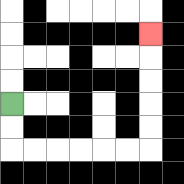{'start': '[0, 4]', 'end': '[6, 1]', 'path_directions': 'D,D,R,R,R,R,R,R,U,U,U,U,U', 'path_coordinates': '[[0, 4], [0, 5], [0, 6], [1, 6], [2, 6], [3, 6], [4, 6], [5, 6], [6, 6], [6, 5], [6, 4], [6, 3], [6, 2], [6, 1]]'}